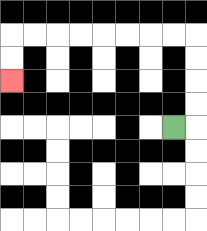{'start': '[7, 5]', 'end': '[0, 3]', 'path_directions': 'R,U,U,U,U,L,L,L,L,L,L,L,L,D,D', 'path_coordinates': '[[7, 5], [8, 5], [8, 4], [8, 3], [8, 2], [8, 1], [7, 1], [6, 1], [5, 1], [4, 1], [3, 1], [2, 1], [1, 1], [0, 1], [0, 2], [0, 3]]'}